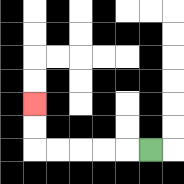{'start': '[6, 6]', 'end': '[1, 4]', 'path_directions': 'L,L,L,L,L,U,U', 'path_coordinates': '[[6, 6], [5, 6], [4, 6], [3, 6], [2, 6], [1, 6], [1, 5], [1, 4]]'}